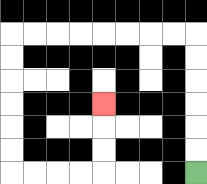{'start': '[8, 7]', 'end': '[4, 4]', 'path_directions': 'U,U,U,U,U,U,L,L,L,L,L,L,L,L,D,D,D,D,D,D,R,R,R,R,U,U,U', 'path_coordinates': '[[8, 7], [8, 6], [8, 5], [8, 4], [8, 3], [8, 2], [8, 1], [7, 1], [6, 1], [5, 1], [4, 1], [3, 1], [2, 1], [1, 1], [0, 1], [0, 2], [0, 3], [0, 4], [0, 5], [0, 6], [0, 7], [1, 7], [2, 7], [3, 7], [4, 7], [4, 6], [4, 5], [4, 4]]'}